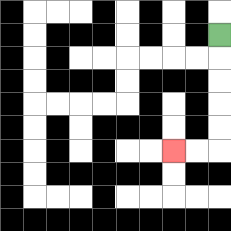{'start': '[9, 1]', 'end': '[7, 6]', 'path_directions': 'D,D,D,D,D,L,L', 'path_coordinates': '[[9, 1], [9, 2], [9, 3], [9, 4], [9, 5], [9, 6], [8, 6], [7, 6]]'}